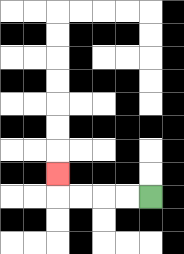{'start': '[6, 8]', 'end': '[2, 7]', 'path_directions': 'L,L,L,L,U', 'path_coordinates': '[[6, 8], [5, 8], [4, 8], [3, 8], [2, 8], [2, 7]]'}